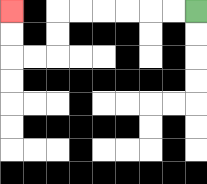{'start': '[8, 0]', 'end': '[0, 0]', 'path_directions': 'L,L,L,L,L,L,D,D,L,L,U,U', 'path_coordinates': '[[8, 0], [7, 0], [6, 0], [5, 0], [4, 0], [3, 0], [2, 0], [2, 1], [2, 2], [1, 2], [0, 2], [0, 1], [0, 0]]'}